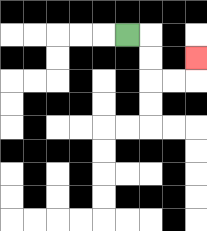{'start': '[5, 1]', 'end': '[8, 2]', 'path_directions': 'R,D,D,R,R,U', 'path_coordinates': '[[5, 1], [6, 1], [6, 2], [6, 3], [7, 3], [8, 3], [8, 2]]'}